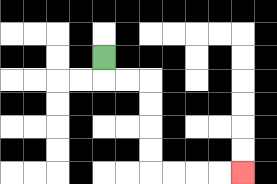{'start': '[4, 2]', 'end': '[10, 7]', 'path_directions': 'D,R,R,D,D,D,D,R,R,R,R', 'path_coordinates': '[[4, 2], [4, 3], [5, 3], [6, 3], [6, 4], [6, 5], [6, 6], [6, 7], [7, 7], [8, 7], [9, 7], [10, 7]]'}